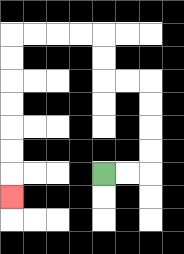{'start': '[4, 7]', 'end': '[0, 8]', 'path_directions': 'R,R,U,U,U,U,L,L,U,U,L,L,L,L,D,D,D,D,D,D,D', 'path_coordinates': '[[4, 7], [5, 7], [6, 7], [6, 6], [6, 5], [6, 4], [6, 3], [5, 3], [4, 3], [4, 2], [4, 1], [3, 1], [2, 1], [1, 1], [0, 1], [0, 2], [0, 3], [0, 4], [0, 5], [0, 6], [0, 7], [0, 8]]'}